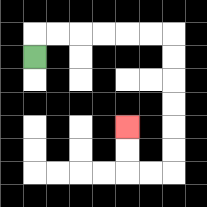{'start': '[1, 2]', 'end': '[5, 5]', 'path_directions': 'U,R,R,R,R,R,R,D,D,D,D,D,D,L,L,U,U', 'path_coordinates': '[[1, 2], [1, 1], [2, 1], [3, 1], [4, 1], [5, 1], [6, 1], [7, 1], [7, 2], [7, 3], [7, 4], [7, 5], [7, 6], [7, 7], [6, 7], [5, 7], [5, 6], [5, 5]]'}